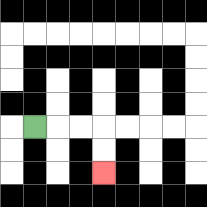{'start': '[1, 5]', 'end': '[4, 7]', 'path_directions': 'R,R,R,D,D', 'path_coordinates': '[[1, 5], [2, 5], [3, 5], [4, 5], [4, 6], [4, 7]]'}